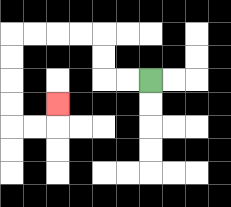{'start': '[6, 3]', 'end': '[2, 4]', 'path_directions': 'L,L,U,U,L,L,L,L,D,D,D,D,R,R,U', 'path_coordinates': '[[6, 3], [5, 3], [4, 3], [4, 2], [4, 1], [3, 1], [2, 1], [1, 1], [0, 1], [0, 2], [0, 3], [0, 4], [0, 5], [1, 5], [2, 5], [2, 4]]'}